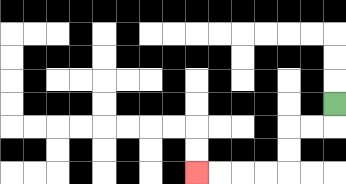{'start': '[14, 4]', 'end': '[8, 7]', 'path_directions': 'D,L,L,D,D,L,L,L,L', 'path_coordinates': '[[14, 4], [14, 5], [13, 5], [12, 5], [12, 6], [12, 7], [11, 7], [10, 7], [9, 7], [8, 7]]'}